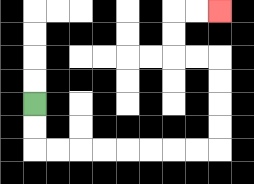{'start': '[1, 4]', 'end': '[9, 0]', 'path_directions': 'D,D,R,R,R,R,R,R,R,R,U,U,U,U,L,L,U,U,R,R', 'path_coordinates': '[[1, 4], [1, 5], [1, 6], [2, 6], [3, 6], [4, 6], [5, 6], [6, 6], [7, 6], [8, 6], [9, 6], [9, 5], [9, 4], [9, 3], [9, 2], [8, 2], [7, 2], [7, 1], [7, 0], [8, 0], [9, 0]]'}